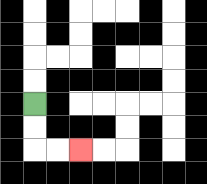{'start': '[1, 4]', 'end': '[3, 6]', 'path_directions': 'D,D,R,R', 'path_coordinates': '[[1, 4], [1, 5], [1, 6], [2, 6], [3, 6]]'}